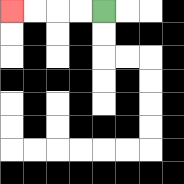{'start': '[4, 0]', 'end': '[0, 0]', 'path_directions': 'L,L,L,L', 'path_coordinates': '[[4, 0], [3, 0], [2, 0], [1, 0], [0, 0]]'}